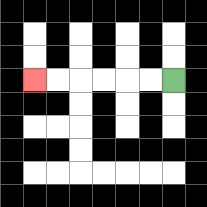{'start': '[7, 3]', 'end': '[1, 3]', 'path_directions': 'L,L,L,L,L,L', 'path_coordinates': '[[7, 3], [6, 3], [5, 3], [4, 3], [3, 3], [2, 3], [1, 3]]'}